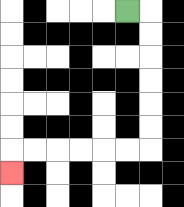{'start': '[5, 0]', 'end': '[0, 7]', 'path_directions': 'R,D,D,D,D,D,D,L,L,L,L,L,L,D', 'path_coordinates': '[[5, 0], [6, 0], [6, 1], [6, 2], [6, 3], [6, 4], [6, 5], [6, 6], [5, 6], [4, 6], [3, 6], [2, 6], [1, 6], [0, 6], [0, 7]]'}